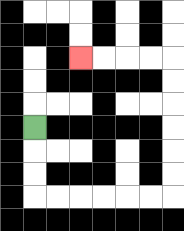{'start': '[1, 5]', 'end': '[3, 2]', 'path_directions': 'D,D,D,R,R,R,R,R,R,U,U,U,U,U,U,L,L,L,L', 'path_coordinates': '[[1, 5], [1, 6], [1, 7], [1, 8], [2, 8], [3, 8], [4, 8], [5, 8], [6, 8], [7, 8], [7, 7], [7, 6], [7, 5], [7, 4], [7, 3], [7, 2], [6, 2], [5, 2], [4, 2], [3, 2]]'}